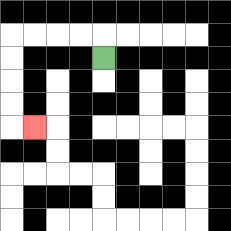{'start': '[4, 2]', 'end': '[1, 5]', 'path_directions': 'U,L,L,L,L,D,D,D,D,R', 'path_coordinates': '[[4, 2], [4, 1], [3, 1], [2, 1], [1, 1], [0, 1], [0, 2], [0, 3], [0, 4], [0, 5], [1, 5]]'}